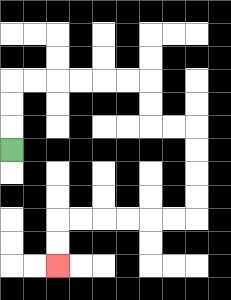{'start': '[0, 6]', 'end': '[2, 11]', 'path_directions': 'U,U,U,R,R,R,R,R,R,D,D,R,R,D,D,D,D,L,L,L,L,L,L,D,D', 'path_coordinates': '[[0, 6], [0, 5], [0, 4], [0, 3], [1, 3], [2, 3], [3, 3], [4, 3], [5, 3], [6, 3], [6, 4], [6, 5], [7, 5], [8, 5], [8, 6], [8, 7], [8, 8], [8, 9], [7, 9], [6, 9], [5, 9], [4, 9], [3, 9], [2, 9], [2, 10], [2, 11]]'}